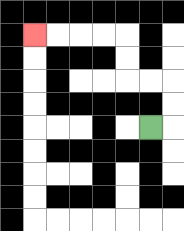{'start': '[6, 5]', 'end': '[1, 1]', 'path_directions': 'R,U,U,L,L,U,U,L,L,L,L', 'path_coordinates': '[[6, 5], [7, 5], [7, 4], [7, 3], [6, 3], [5, 3], [5, 2], [5, 1], [4, 1], [3, 1], [2, 1], [1, 1]]'}